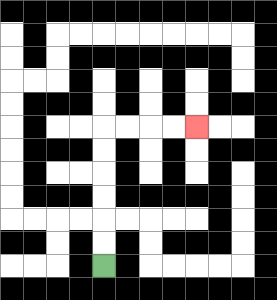{'start': '[4, 11]', 'end': '[8, 5]', 'path_directions': 'U,U,U,U,U,U,R,R,R,R', 'path_coordinates': '[[4, 11], [4, 10], [4, 9], [4, 8], [4, 7], [4, 6], [4, 5], [5, 5], [6, 5], [7, 5], [8, 5]]'}